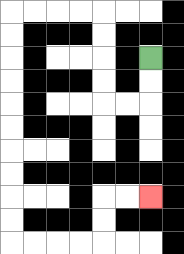{'start': '[6, 2]', 'end': '[6, 8]', 'path_directions': 'D,D,L,L,U,U,U,U,L,L,L,L,D,D,D,D,D,D,D,D,D,D,R,R,R,R,U,U,R,R', 'path_coordinates': '[[6, 2], [6, 3], [6, 4], [5, 4], [4, 4], [4, 3], [4, 2], [4, 1], [4, 0], [3, 0], [2, 0], [1, 0], [0, 0], [0, 1], [0, 2], [0, 3], [0, 4], [0, 5], [0, 6], [0, 7], [0, 8], [0, 9], [0, 10], [1, 10], [2, 10], [3, 10], [4, 10], [4, 9], [4, 8], [5, 8], [6, 8]]'}